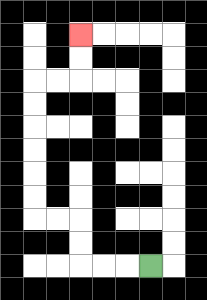{'start': '[6, 11]', 'end': '[3, 1]', 'path_directions': 'L,L,L,U,U,L,L,U,U,U,U,U,U,R,R,U,U', 'path_coordinates': '[[6, 11], [5, 11], [4, 11], [3, 11], [3, 10], [3, 9], [2, 9], [1, 9], [1, 8], [1, 7], [1, 6], [1, 5], [1, 4], [1, 3], [2, 3], [3, 3], [3, 2], [3, 1]]'}